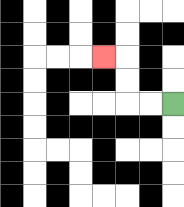{'start': '[7, 4]', 'end': '[4, 2]', 'path_directions': 'L,L,U,U,L', 'path_coordinates': '[[7, 4], [6, 4], [5, 4], [5, 3], [5, 2], [4, 2]]'}